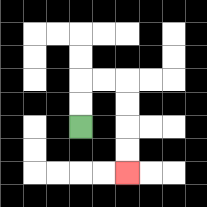{'start': '[3, 5]', 'end': '[5, 7]', 'path_directions': 'U,U,R,R,D,D,D,D', 'path_coordinates': '[[3, 5], [3, 4], [3, 3], [4, 3], [5, 3], [5, 4], [5, 5], [5, 6], [5, 7]]'}